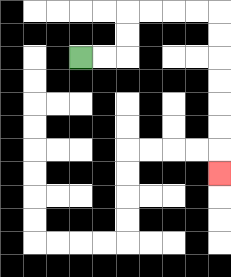{'start': '[3, 2]', 'end': '[9, 7]', 'path_directions': 'R,R,U,U,R,R,R,R,D,D,D,D,D,D,D', 'path_coordinates': '[[3, 2], [4, 2], [5, 2], [5, 1], [5, 0], [6, 0], [7, 0], [8, 0], [9, 0], [9, 1], [9, 2], [9, 3], [9, 4], [9, 5], [9, 6], [9, 7]]'}